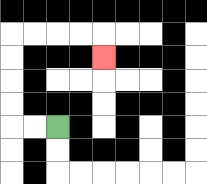{'start': '[2, 5]', 'end': '[4, 2]', 'path_directions': 'L,L,U,U,U,U,R,R,R,R,D', 'path_coordinates': '[[2, 5], [1, 5], [0, 5], [0, 4], [0, 3], [0, 2], [0, 1], [1, 1], [2, 1], [3, 1], [4, 1], [4, 2]]'}